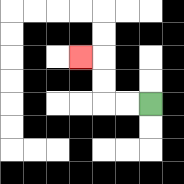{'start': '[6, 4]', 'end': '[3, 2]', 'path_directions': 'L,L,U,U,L', 'path_coordinates': '[[6, 4], [5, 4], [4, 4], [4, 3], [4, 2], [3, 2]]'}